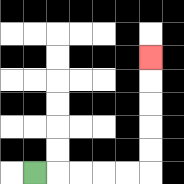{'start': '[1, 7]', 'end': '[6, 2]', 'path_directions': 'R,R,R,R,R,U,U,U,U,U', 'path_coordinates': '[[1, 7], [2, 7], [3, 7], [4, 7], [5, 7], [6, 7], [6, 6], [6, 5], [6, 4], [6, 3], [6, 2]]'}